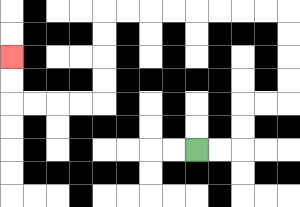{'start': '[8, 6]', 'end': '[0, 2]', 'path_directions': 'R,R,U,U,R,R,U,U,U,U,L,L,L,L,L,L,L,L,D,D,D,D,L,L,L,L,U,U', 'path_coordinates': '[[8, 6], [9, 6], [10, 6], [10, 5], [10, 4], [11, 4], [12, 4], [12, 3], [12, 2], [12, 1], [12, 0], [11, 0], [10, 0], [9, 0], [8, 0], [7, 0], [6, 0], [5, 0], [4, 0], [4, 1], [4, 2], [4, 3], [4, 4], [3, 4], [2, 4], [1, 4], [0, 4], [0, 3], [0, 2]]'}